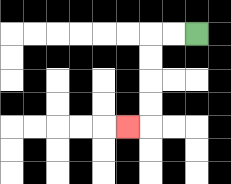{'start': '[8, 1]', 'end': '[5, 5]', 'path_directions': 'L,L,D,D,D,D,L', 'path_coordinates': '[[8, 1], [7, 1], [6, 1], [6, 2], [6, 3], [6, 4], [6, 5], [5, 5]]'}